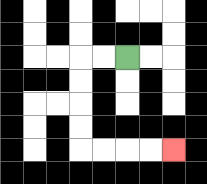{'start': '[5, 2]', 'end': '[7, 6]', 'path_directions': 'L,L,D,D,D,D,R,R,R,R', 'path_coordinates': '[[5, 2], [4, 2], [3, 2], [3, 3], [3, 4], [3, 5], [3, 6], [4, 6], [5, 6], [6, 6], [7, 6]]'}